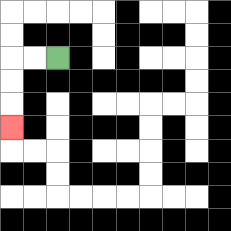{'start': '[2, 2]', 'end': '[0, 5]', 'path_directions': 'L,L,D,D,D', 'path_coordinates': '[[2, 2], [1, 2], [0, 2], [0, 3], [0, 4], [0, 5]]'}